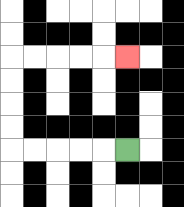{'start': '[5, 6]', 'end': '[5, 2]', 'path_directions': 'L,L,L,L,L,U,U,U,U,R,R,R,R,R', 'path_coordinates': '[[5, 6], [4, 6], [3, 6], [2, 6], [1, 6], [0, 6], [0, 5], [0, 4], [0, 3], [0, 2], [1, 2], [2, 2], [3, 2], [4, 2], [5, 2]]'}